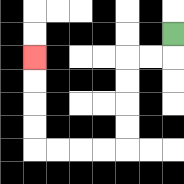{'start': '[7, 1]', 'end': '[1, 2]', 'path_directions': 'D,L,L,D,D,D,D,L,L,L,L,U,U,U,U', 'path_coordinates': '[[7, 1], [7, 2], [6, 2], [5, 2], [5, 3], [5, 4], [5, 5], [5, 6], [4, 6], [3, 6], [2, 6], [1, 6], [1, 5], [1, 4], [1, 3], [1, 2]]'}